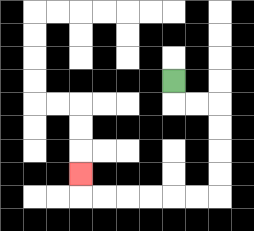{'start': '[7, 3]', 'end': '[3, 7]', 'path_directions': 'D,R,R,D,D,D,D,L,L,L,L,L,L,U', 'path_coordinates': '[[7, 3], [7, 4], [8, 4], [9, 4], [9, 5], [9, 6], [9, 7], [9, 8], [8, 8], [7, 8], [6, 8], [5, 8], [4, 8], [3, 8], [3, 7]]'}